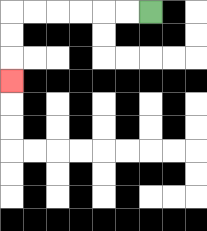{'start': '[6, 0]', 'end': '[0, 3]', 'path_directions': 'L,L,L,L,L,L,D,D,D', 'path_coordinates': '[[6, 0], [5, 0], [4, 0], [3, 0], [2, 0], [1, 0], [0, 0], [0, 1], [0, 2], [0, 3]]'}